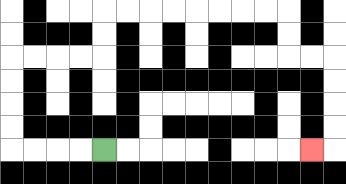{'start': '[4, 6]', 'end': '[13, 6]', 'path_directions': 'L,L,L,L,U,U,U,U,R,R,R,R,U,U,R,R,R,R,R,R,R,R,D,D,R,R,D,D,D,D,L', 'path_coordinates': '[[4, 6], [3, 6], [2, 6], [1, 6], [0, 6], [0, 5], [0, 4], [0, 3], [0, 2], [1, 2], [2, 2], [3, 2], [4, 2], [4, 1], [4, 0], [5, 0], [6, 0], [7, 0], [8, 0], [9, 0], [10, 0], [11, 0], [12, 0], [12, 1], [12, 2], [13, 2], [14, 2], [14, 3], [14, 4], [14, 5], [14, 6], [13, 6]]'}